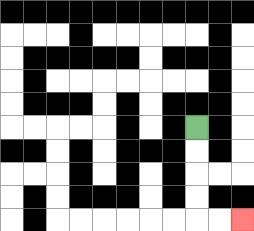{'start': '[8, 5]', 'end': '[10, 9]', 'path_directions': 'D,D,D,D,R,R', 'path_coordinates': '[[8, 5], [8, 6], [8, 7], [8, 8], [8, 9], [9, 9], [10, 9]]'}